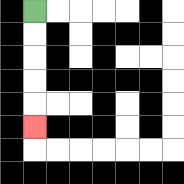{'start': '[1, 0]', 'end': '[1, 5]', 'path_directions': 'D,D,D,D,D', 'path_coordinates': '[[1, 0], [1, 1], [1, 2], [1, 3], [1, 4], [1, 5]]'}